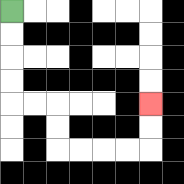{'start': '[0, 0]', 'end': '[6, 4]', 'path_directions': 'D,D,D,D,R,R,D,D,R,R,R,R,U,U', 'path_coordinates': '[[0, 0], [0, 1], [0, 2], [0, 3], [0, 4], [1, 4], [2, 4], [2, 5], [2, 6], [3, 6], [4, 6], [5, 6], [6, 6], [6, 5], [6, 4]]'}